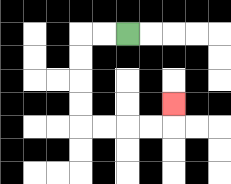{'start': '[5, 1]', 'end': '[7, 4]', 'path_directions': 'L,L,D,D,D,D,R,R,R,R,U', 'path_coordinates': '[[5, 1], [4, 1], [3, 1], [3, 2], [3, 3], [3, 4], [3, 5], [4, 5], [5, 5], [6, 5], [7, 5], [7, 4]]'}